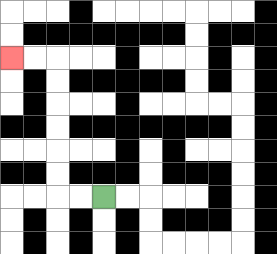{'start': '[4, 8]', 'end': '[0, 2]', 'path_directions': 'L,L,U,U,U,U,U,U,L,L', 'path_coordinates': '[[4, 8], [3, 8], [2, 8], [2, 7], [2, 6], [2, 5], [2, 4], [2, 3], [2, 2], [1, 2], [0, 2]]'}